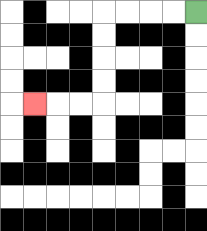{'start': '[8, 0]', 'end': '[1, 4]', 'path_directions': 'L,L,L,L,D,D,D,D,L,L,L', 'path_coordinates': '[[8, 0], [7, 0], [6, 0], [5, 0], [4, 0], [4, 1], [4, 2], [4, 3], [4, 4], [3, 4], [2, 4], [1, 4]]'}